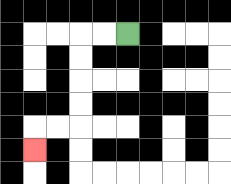{'start': '[5, 1]', 'end': '[1, 6]', 'path_directions': 'L,L,D,D,D,D,L,L,D', 'path_coordinates': '[[5, 1], [4, 1], [3, 1], [3, 2], [3, 3], [3, 4], [3, 5], [2, 5], [1, 5], [1, 6]]'}